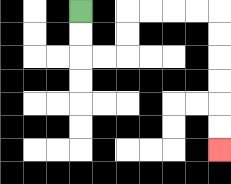{'start': '[3, 0]', 'end': '[9, 6]', 'path_directions': 'D,D,R,R,U,U,R,R,R,R,D,D,D,D,D,D', 'path_coordinates': '[[3, 0], [3, 1], [3, 2], [4, 2], [5, 2], [5, 1], [5, 0], [6, 0], [7, 0], [8, 0], [9, 0], [9, 1], [9, 2], [9, 3], [9, 4], [9, 5], [9, 6]]'}